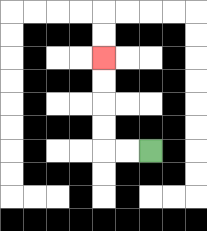{'start': '[6, 6]', 'end': '[4, 2]', 'path_directions': 'L,L,U,U,U,U', 'path_coordinates': '[[6, 6], [5, 6], [4, 6], [4, 5], [4, 4], [4, 3], [4, 2]]'}